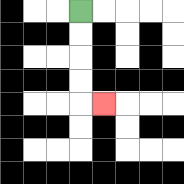{'start': '[3, 0]', 'end': '[4, 4]', 'path_directions': 'D,D,D,D,R', 'path_coordinates': '[[3, 0], [3, 1], [3, 2], [3, 3], [3, 4], [4, 4]]'}